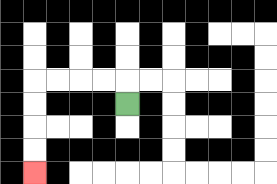{'start': '[5, 4]', 'end': '[1, 7]', 'path_directions': 'U,L,L,L,L,D,D,D,D', 'path_coordinates': '[[5, 4], [5, 3], [4, 3], [3, 3], [2, 3], [1, 3], [1, 4], [1, 5], [1, 6], [1, 7]]'}